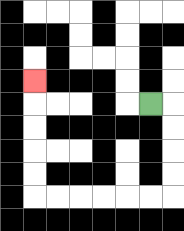{'start': '[6, 4]', 'end': '[1, 3]', 'path_directions': 'R,D,D,D,D,L,L,L,L,L,L,U,U,U,U,U', 'path_coordinates': '[[6, 4], [7, 4], [7, 5], [7, 6], [7, 7], [7, 8], [6, 8], [5, 8], [4, 8], [3, 8], [2, 8], [1, 8], [1, 7], [1, 6], [1, 5], [1, 4], [1, 3]]'}